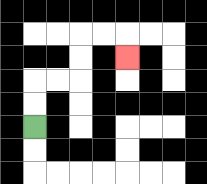{'start': '[1, 5]', 'end': '[5, 2]', 'path_directions': 'U,U,R,R,U,U,R,R,D', 'path_coordinates': '[[1, 5], [1, 4], [1, 3], [2, 3], [3, 3], [3, 2], [3, 1], [4, 1], [5, 1], [5, 2]]'}